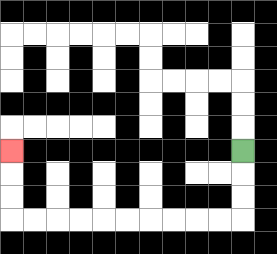{'start': '[10, 6]', 'end': '[0, 6]', 'path_directions': 'D,D,D,L,L,L,L,L,L,L,L,L,L,U,U,U', 'path_coordinates': '[[10, 6], [10, 7], [10, 8], [10, 9], [9, 9], [8, 9], [7, 9], [6, 9], [5, 9], [4, 9], [3, 9], [2, 9], [1, 9], [0, 9], [0, 8], [0, 7], [0, 6]]'}